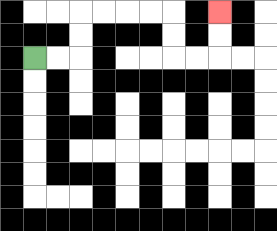{'start': '[1, 2]', 'end': '[9, 0]', 'path_directions': 'R,R,U,U,R,R,R,R,D,D,R,R,U,U', 'path_coordinates': '[[1, 2], [2, 2], [3, 2], [3, 1], [3, 0], [4, 0], [5, 0], [6, 0], [7, 0], [7, 1], [7, 2], [8, 2], [9, 2], [9, 1], [9, 0]]'}